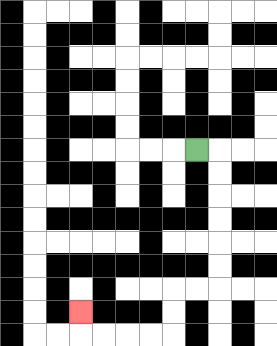{'start': '[8, 6]', 'end': '[3, 13]', 'path_directions': 'R,D,D,D,D,D,D,L,L,D,D,L,L,L,L,U', 'path_coordinates': '[[8, 6], [9, 6], [9, 7], [9, 8], [9, 9], [9, 10], [9, 11], [9, 12], [8, 12], [7, 12], [7, 13], [7, 14], [6, 14], [5, 14], [4, 14], [3, 14], [3, 13]]'}